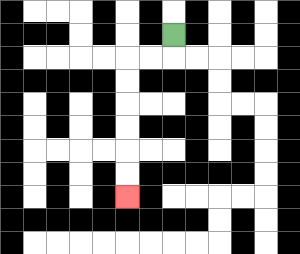{'start': '[7, 1]', 'end': '[5, 8]', 'path_directions': 'D,L,L,D,D,D,D,D,D', 'path_coordinates': '[[7, 1], [7, 2], [6, 2], [5, 2], [5, 3], [5, 4], [5, 5], [5, 6], [5, 7], [5, 8]]'}